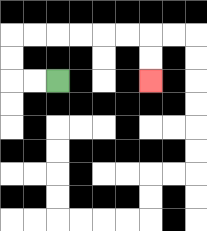{'start': '[2, 3]', 'end': '[6, 3]', 'path_directions': 'L,L,U,U,R,R,R,R,R,R,D,D', 'path_coordinates': '[[2, 3], [1, 3], [0, 3], [0, 2], [0, 1], [1, 1], [2, 1], [3, 1], [4, 1], [5, 1], [6, 1], [6, 2], [6, 3]]'}